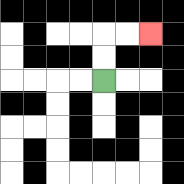{'start': '[4, 3]', 'end': '[6, 1]', 'path_directions': 'U,U,R,R', 'path_coordinates': '[[4, 3], [4, 2], [4, 1], [5, 1], [6, 1]]'}